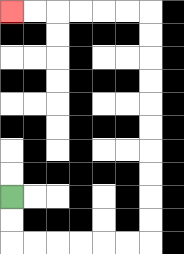{'start': '[0, 8]', 'end': '[0, 0]', 'path_directions': 'D,D,R,R,R,R,R,R,U,U,U,U,U,U,U,U,U,U,L,L,L,L,L,L', 'path_coordinates': '[[0, 8], [0, 9], [0, 10], [1, 10], [2, 10], [3, 10], [4, 10], [5, 10], [6, 10], [6, 9], [6, 8], [6, 7], [6, 6], [6, 5], [6, 4], [6, 3], [6, 2], [6, 1], [6, 0], [5, 0], [4, 0], [3, 0], [2, 0], [1, 0], [0, 0]]'}